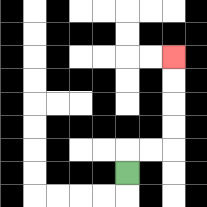{'start': '[5, 7]', 'end': '[7, 2]', 'path_directions': 'U,R,R,U,U,U,U', 'path_coordinates': '[[5, 7], [5, 6], [6, 6], [7, 6], [7, 5], [7, 4], [7, 3], [7, 2]]'}